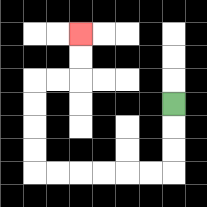{'start': '[7, 4]', 'end': '[3, 1]', 'path_directions': 'D,D,D,L,L,L,L,L,L,U,U,U,U,R,R,U,U', 'path_coordinates': '[[7, 4], [7, 5], [7, 6], [7, 7], [6, 7], [5, 7], [4, 7], [3, 7], [2, 7], [1, 7], [1, 6], [1, 5], [1, 4], [1, 3], [2, 3], [3, 3], [3, 2], [3, 1]]'}